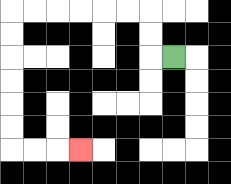{'start': '[7, 2]', 'end': '[3, 6]', 'path_directions': 'L,U,U,L,L,L,L,L,L,D,D,D,D,D,D,R,R,R', 'path_coordinates': '[[7, 2], [6, 2], [6, 1], [6, 0], [5, 0], [4, 0], [3, 0], [2, 0], [1, 0], [0, 0], [0, 1], [0, 2], [0, 3], [0, 4], [0, 5], [0, 6], [1, 6], [2, 6], [3, 6]]'}